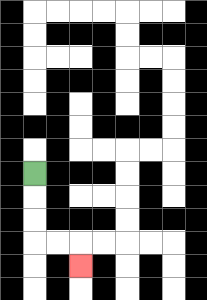{'start': '[1, 7]', 'end': '[3, 11]', 'path_directions': 'D,D,D,R,R,D', 'path_coordinates': '[[1, 7], [1, 8], [1, 9], [1, 10], [2, 10], [3, 10], [3, 11]]'}